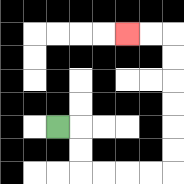{'start': '[2, 5]', 'end': '[5, 1]', 'path_directions': 'R,D,D,R,R,R,R,U,U,U,U,U,U,L,L', 'path_coordinates': '[[2, 5], [3, 5], [3, 6], [3, 7], [4, 7], [5, 7], [6, 7], [7, 7], [7, 6], [7, 5], [7, 4], [7, 3], [7, 2], [7, 1], [6, 1], [5, 1]]'}